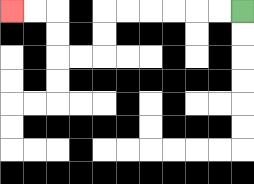{'start': '[10, 0]', 'end': '[0, 0]', 'path_directions': 'L,L,L,L,L,L,D,D,L,L,U,U,L,L', 'path_coordinates': '[[10, 0], [9, 0], [8, 0], [7, 0], [6, 0], [5, 0], [4, 0], [4, 1], [4, 2], [3, 2], [2, 2], [2, 1], [2, 0], [1, 0], [0, 0]]'}